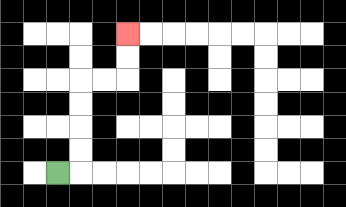{'start': '[2, 7]', 'end': '[5, 1]', 'path_directions': 'R,U,U,U,U,R,R,U,U', 'path_coordinates': '[[2, 7], [3, 7], [3, 6], [3, 5], [3, 4], [3, 3], [4, 3], [5, 3], [5, 2], [5, 1]]'}